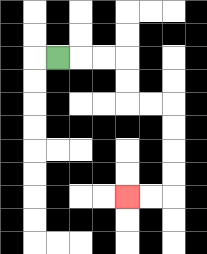{'start': '[2, 2]', 'end': '[5, 8]', 'path_directions': 'R,R,R,D,D,R,R,D,D,D,D,L,L', 'path_coordinates': '[[2, 2], [3, 2], [4, 2], [5, 2], [5, 3], [5, 4], [6, 4], [7, 4], [7, 5], [7, 6], [7, 7], [7, 8], [6, 8], [5, 8]]'}